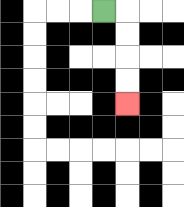{'start': '[4, 0]', 'end': '[5, 4]', 'path_directions': 'R,D,D,D,D', 'path_coordinates': '[[4, 0], [5, 0], [5, 1], [5, 2], [5, 3], [5, 4]]'}